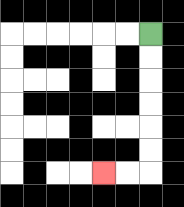{'start': '[6, 1]', 'end': '[4, 7]', 'path_directions': 'D,D,D,D,D,D,L,L', 'path_coordinates': '[[6, 1], [6, 2], [6, 3], [6, 4], [6, 5], [6, 6], [6, 7], [5, 7], [4, 7]]'}